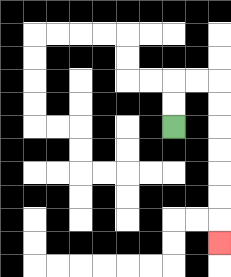{'start': '[7, 5]', 'end': '[9, 10]', 'path_directions': 'U,U,R,R,D,D,D,D,D,D,D', 'path_coordinates': '[[7, 5], [7, 4], [7, 3], [8, 3], [9, 3], [9, 4], [9, 5], [9, 6], [9, 7], [9, 8], [9, 9], [9, 10]]'}